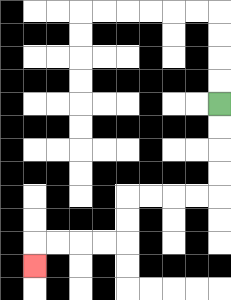{'start': '[9, 4]', 'end': '[1, 11]', 'path_directions': 'D,D,D,D,L,L,L,L,D,D,L,L,L,L,D', 'path_coordinates': '[[9, 4], [9, 5], [9, 6], [9, 7], [9, 8], [8, 8], [7, 8], [6, 8], [5, 8], [5, 9], [5, 10], [4, 10], [3, 10], [2, 10], [1, 10], [1, 11]]'}